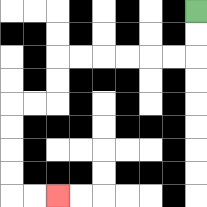{'start': '[8, 0]', 'end': '[2, 8]', 'path_directions': 'D,D,L,L,L,L,L,L,D,D,L,L,D,D,D,D,R,R', 'path_coordinates': '[[8, 0], [8, 1], [8, 2], [7, 2], [6, 2], [5, 2], [4, 2], [3, 2], [2, 2], [2, 3], [2, 4], [1, 4], [0, 4], [0, 5], [0, 6], [0, 7], [0, 8], [1, 8], [2, 8]]'}